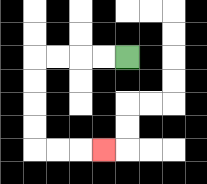{'start': '[5, 2]', 'end': '[4, 6]', 'path_directions': 'L,L,L,L,D,D,D,D,R,R,R', 'path_coordinates': '[[5, 2], [4, 2], [3, 2], [2, 2], [1, 2], [1, 3], [1, 4], [1, 5], [1, 6], [2, 6], [3, 6], [4, 6]]'}